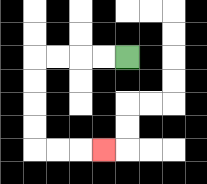{'start': '[5, 2]', 'end': '[4, 6]', 'path_directions': 'L,L,L,L,D,D,D,D,R,R,R', 'path_coordinates': '[[5, 2], [4, 2], [3, 2], [2, 2], [1, 2], [1, 3], [1, 4], [1, 5], [1, 6], [2, 6], [3, 6], [4, 6]]'}